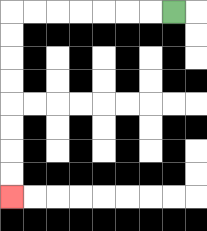{'start': '[7, 0]', 'end': '[0, 8]', 'path_directions': 'L,L,L,L,L,L,L,D,D,D,D,D,D,D,D', 'path_coordinates': '[[7, 0], [6, 0], [5, 0], [4, 0], [3, 0], [2, 0], [1, 0], [0, 0], [0, 1], [0, 2], [0, 3], [0, 4], [0, 5], [0, 6], [0, 7], [0, 8]]'}